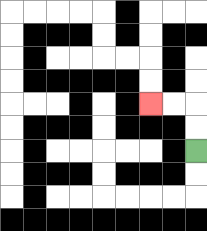{'start': '[8, 6]', 'end': '[6, 4]', 'path_directions': 'U,U,L,L', 'path_coordinates': '[[8, 6], [8, 5], [8, 4], [7, 4], [6, 4]]'}